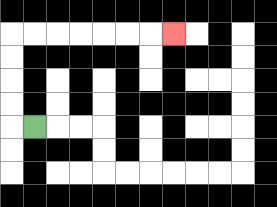{'start': '[1, 5]', 'end': '[7, 1]', 'path_directions': 'L,U,U,U,U,R,R,R,R,R,R,R', 'path_coordinates': '[[1, 5], [0, 5], [0, 4], [0, 3], [0, 2], [0, 1], [1, 1], [2, 1], [3, 1], [4, 1], [5, 1], [6, 1], [7, 1]]'}